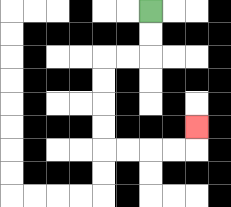{'start': '[6, 0]', 'end': '[8, 5]', 'path_directions': 'D,D,L,L,D,D,D,D,R,R,R,R,U', 'path_coordinates': '[[6, 0], [6, 1], [6, 2], [5, 2], [4, 2], [4, 3], [4, 4], [4, 5], [4, 6], [5, 6], [6, 6], [7, 6], [8, 6], [8, 5]]'}